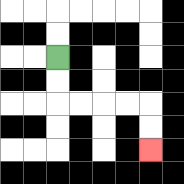{'start': '[2, 2]', 'end': '[6, 6]', 'path_directions': 'D,D,R,R,R,R,D,D', 'path_coordinates': '[[2, 2], [2, 3], [2, 4], [3, 4], [4, 4], [5, 4], [6, 4], [6, 5], [6, 6]]'}